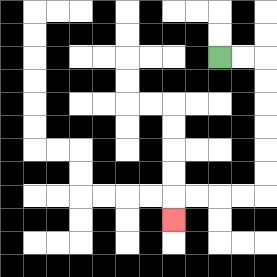{'start': '[9, 2]', 'end': '[7, 9]', 'path_directions': 'R,R,D,D,D,D,D,D,L,L,L,L,D', 'path_coordinates': '[[9, 2], [10, 2], [11, 2], [11, 3], [11, 4], [11, 5], [11, 6], [11, 7], [11, 8], [10, 8], [9, 8], [8, 8], [7, 8], [7, 9]]'}